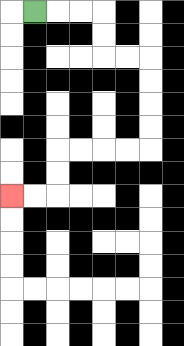{'start': '[1, 0]', 'end': '[0, 8]', 'path_directions': 'R,R,R,D,D,R,R,D,D,D,D,L,L,L,L,D,D,L,L', 'path_coordinates': '[[1, 0], [2, 0], [3, 0], [4, 0], [4, 1], [4, 2], [5, 2], [6, 2], [6, 3], [6, 4], [6, 5], [6, 6], [5, 6], [4, 6], [3, 6], [2, 6], [2, 7], [2, 8], [1, 8], [0, 8]]'}